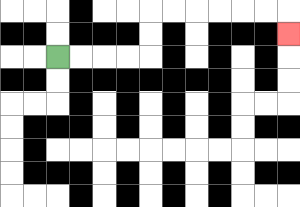{'start': '[2, 2]', 'end': '[12, 1]', 'path_directions': 'R,R,R,R,U,U,R,R,R,R,R,R,D', 'path_coordinates': '[[2, 2], [3, 2], [4, 2], [5, 2], [6, 2], [6, 1], [6, 0], [7, 0], [8, 0], [9, 0], [10, 0], [11, 0], [12, 0], [12, 1]]'}